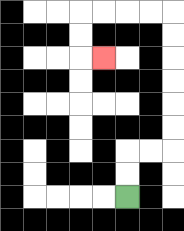{'start': '[5, 8]', 'end': '[4, 2]', 'path_directions': 'U,U,R,R,U,U,U,U,U,U,L,L,L,L,D,D,R', 'path_coordinates': '[[5, 8], [5, 7], [5, 6], [6, 6], [7, 6], [7, 5], [7, 4], [7, 3], [7, 2], [7, 1], [7, 0], [6, 0], [5, 0], [4, 0], [3, 0], [3, 1], [3, 2], [4, 2]]'}